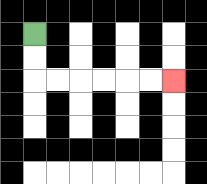{'start': '[1, 1]', 'end': '[7, 3]', 'path_directions': 'D,D,R,R,R,R,R,R', 'path_coordinates': '[[1, 1], [1, 2], [1, 3], [2, 3], [3, 3], [4, 3], [5, 3], [6, 3], [7, 3]]'}